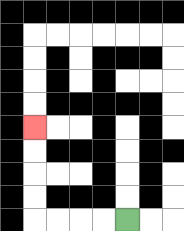{'start': '[5, 9]', 'end': '[1, 5]', 'path_directions': 'L,L,L,L,U,U,U,U', 'path_coordinates': '[[5, 9], [4, 9], [3, 9], [2, 9], [1, 9], [1, 8], [1, 7], [1, 6], [1, 5]]'}